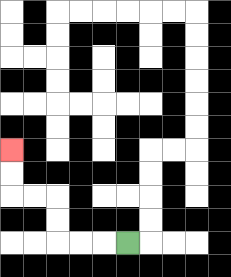{'start': '[5, 10]', 'end': '[0, 6]', 'path_directions': 'L,L,L,U,U,L,L,U,U', 'path_coordinates': '[[5, 10], [4, 10], [3, 10], [2, 10], [2, 9], [2, 8], [1, 8], [0, 8], [0, 7], [0, 6]]'}